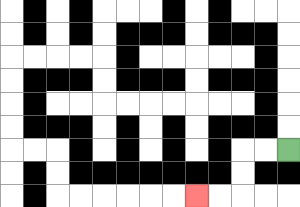{'start': '[12, 6]', 'end': '[8, 8]', 'path_directions': 'L,L,D,D,L,L', 'path_coordinates': '[[12, 6], [11, 6], [10, 6], [10, 7], [10, 8], [9, 8], [8, 8]]'}